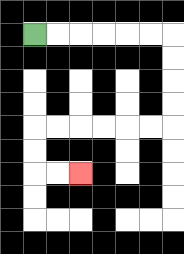{'start': '[1, 1]', 'end': '[3, 7]', 'path_directions': 'R,R,R,R,R,R,D,D,D,D,L,L,L,L,L,L,D,D,R,R', 'path_coordinates': '[[1, 1], [2, 1], [3, 1], [4, 1], [5, 1], [6, 1], [7, 1], [7, 2], [7, 3], [7, 4], [7, 5], [6, 5], [5, 5], [4, 5], [3, 5], [2, 5], [1, 5], [1, 6], [1, 7], [2, 7], [3, 7]]'}